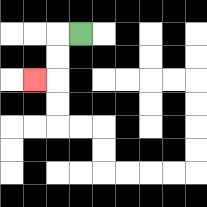{'start': '[3, 1]', 'end': '[1, 3]', 'path_directions': 'L,D,D,L', 'path_coordinates': '[[3, 1], [2, 1], [2, 2], [2, 3], [1, 3]]'}